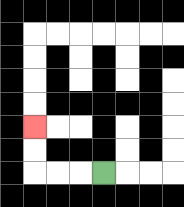{'start': '[4, 7]', 'end': '[1, 5]', 'path_directions': 'L,L,L,U,U', 'path_coordinates': '[[4, 7], [3, 7], [2, 7], [1, 7], [1, 6], [1, 5]]'}